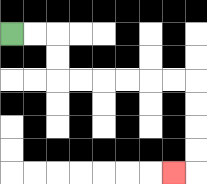{'start': '[0, 1]', 'end': '[7, 7]', 'path_directions': 'R,R,D,D,R,R,R,R,R,R,D,D,D,D,L', 'path_coordinates': '[[0, 1], [1, 1], [2, 1], [2, 2], [2, 3], [3, 3], [4, 3], [5, 3], [6, 3], [7, 3], [8, 3], [8, 4], [8, 5], [8, 6], [8, 7], [7, 7]]'}